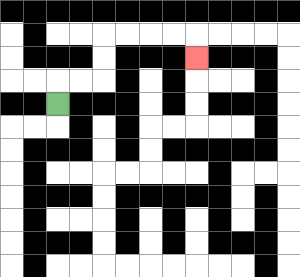{'start': '[2, 4]', 'end': '[8, 2]', 'path_directions': 'U,R,R,U,U,R,R,R,R,D', 'path_coordinates': '[[2, 4], [2, 3], [3, 3], [4, 3], [4, 2], [4, 1], [5, 1], [6, 1], [7, 1], [8, 1], [8, 2]]'}